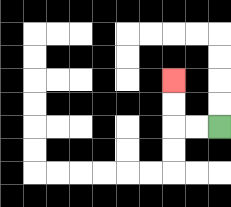{'start': '[9, 5]', 'end': '[7, 3]', 'path_directions': 'L,L,U,U', 'path_coordinates': '[[9, 5], [8, 5], [7, 5], [7, 4], [7, 3]]'}